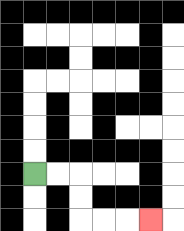{'start': '[1, 7]', 'end': '[6, 9]', 'path_directions': 'R,R,D,D,R,R,R', 'path_coordinates': '[[1, 7], [2, 7], [3, 7], [3, 8], [3, 9], [4, 9], [5, 9], [6, 9]]'}